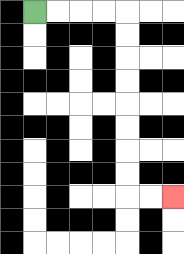{'start': '[1, 0]', 'end': '[7, 8]', 'path_directions': 'R,R,R,R,D,D,D,D,D,D,D,D,R,R', 'path_coordinates': '[[1, 0], [2, 0], [3, 0], [4, 0], [5, 0], [5, 1], [5, 2], [5, 3], [5, 4], [5, 5], [5, 6], [5, 7], [5, 8], [6, 8], [7, 8]]'}